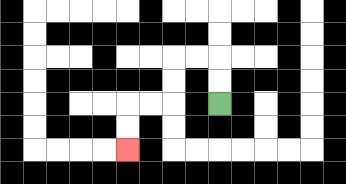{'start': '[9, 4]', 'end': '[5, 6]', 'path_directions': 'U,U,L,L,D,D,L,L,D,D', 'path_coordinates': '[[9, 4], [9, 3], [9, 2], [8, 2], [7, 2], [7, 3], [7, 4], [6, 4], [5, 4], [5, 5], [5, 6]]'}